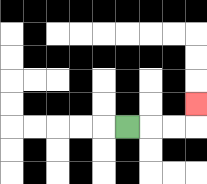{'start': '[5, 5]', 'end': '[8, 4]', 'path_directions': 'R,R,R,U', 'path_coordinates': '[[5, 5], [6, 5], [7, 5], [8, 5], [8, 4]]'}